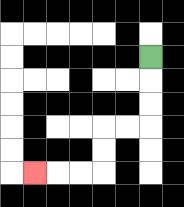{'start': '[6, 2]', 'end': '[1, 7]', 'path_directions': 'D,D,D,L,L,D,D,L,L,L', 'path_coordinates': '[[6, 2], [6, 3], [6, 4], [6, 5], [5, 5], [4, 5], [4, 6], [4, 7], [3, 7], [2, 7], [1, 7]]'}